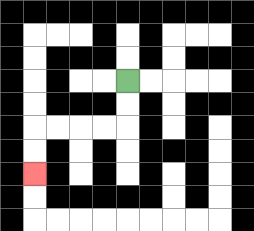{'start': '[5, 3]', 'end': '[1, 7]', 'path_directions': 'D,D,L,L,L,L,D,D', 'path_coordinates': '[[5, 3], [5, 4], [5, 5], [4, 5], [3, 5], [2, 5], [1, 5], [1, 6], [1, 7]]'}